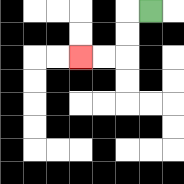{'start': '[6, 0]', 'end': '[3, 2]', 'path_directions': 'L,D,D,L,L', 'path_coordinates': '[[6, 0], [5, 0], [5, 1], [5, 2], [4, 2], [3, 2]]'}